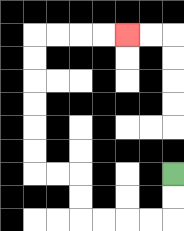{'start': '[7, 7]', 'end': '[5, 1]', 'path_directions': 'D,D,L,L,L,L,U,U,L,L,U,U,U,U,U,U,R,R,R,R', 'path_coordinates': '[[7, 7], [7, 8], [7, 9], [6, 9], [5, 9], [4, 9], [3, 9], [3, 8], [3, 7], [2, 7], [1, 7], [1, 6], [1, 5], [1, 4], [1, 3], [1, 2], [1, 1], [2, 1], [3, 1], [4, 1], [5, 1]]'}